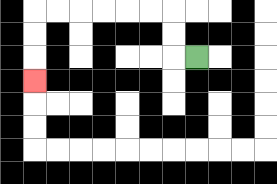{'start': '[8, 2]', 'end': '[1, 3]', 'path_directions': 'L,U,U,L,L,L,L,L,L,D,D,D', 'path_coordinates': '[[8, 2], [7, 2], [7, 1], [7, 0], [6, 0], [5, 0], [4, 0], [3, 0], [2, 0], [1, 0], [1, 1], [1, 2], [1, 3]]'}